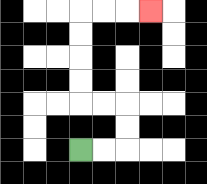{'start': '[3, 6]', 'end': '[6, 0]', 'path_directions': 'R,R,U,U,L,L,U,U,U,U,R,R,R', 'path_coordinates': '[[3, 6], [4, 6], [5, 6], [5, 5], [5, 4], [4, 4], [3, 4], [3, 3], [3, 2], [3, 1], [3, 0], [4, 0], [5, 0], [6, 0]]'}